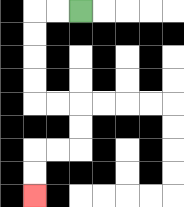{'start': '[3, 0]', 'end': '[1, 8]', 'path_directions': 'L,L,D,D,D,D,R,R,D,D,L,L,D,D', 'path_coordinates': '[[3, 0], [2, 0], [1, 0], [1, 1], [1, 2], [1, 3], [1, 4], [2, 4], [3, 4], [3, 5], [3, 6], [2, 6], [1, 6], [1, 7], [1, 8]]'}